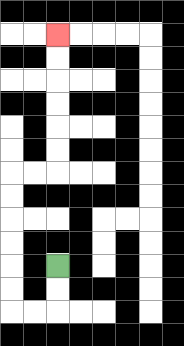{'start': '[2, 11]', 'end': '[2, 1]', 'path_directions': 'D,D,L,L,U,U,U,U,U,U,R,R,U,U,U,U,U,U', 'path_coordinates': '[[2, 11], [2, 12], [2, 13], [1, 13], [0, 13], [0, 12], [0, 11], [0, 10], [0, 9], [0, 8], [0, 7], [1, 7], [2, 7], [2, 6], [2, 5], [2, 4], [2, 3], [2, 2], [2, 1]]'}